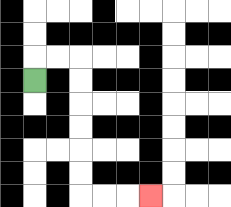{'start': '[1, 3]', 'end': '[6, 8]', 'path_directions': 'U,R,R,D,D,D,D,D,D,R,R,R', 'path_coordinates': '[[1, 3], [1, 2], [2, 2], [3, 2], [3, 3], [3, 4], [3, 5], [3, 6], [3, 7], [3, 8], [4, 8], [5, 8], [6, 8]]'}